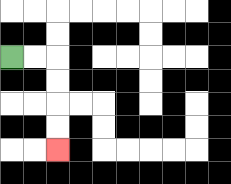{'start': '[0, 2]', 'end': '[2, 6]', 'path_directions': 'R,R,D,D,D,D', 'path_coordinates': '[[0, 2], [1, 2], [2, 2], [2, 3], [2, 4], [2, 5], [2, 6]]'}